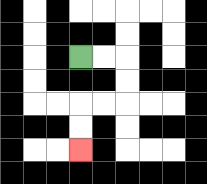{'start': '[3, 2]', 'end': '[3, 6]', 'path_directions': 'R,R,D,D,L,L,D,D', 'path_coordinates': '[[3, 2], [4, 2], [5, 2], [5, 3], [5, 4], [4, 4], [3, 4], [3, 5], [3, 6]]'}